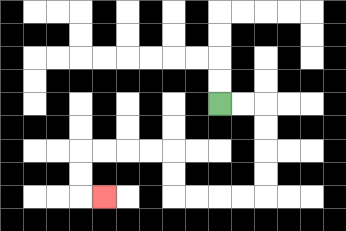{'start': '[9, 4]', 'end': '[4, 8]', 'path_directions': 'R,R,D,D,D,D,L,L,L,L,U,U,L,L,L,L,D,D,R', 'path_coordinates': '[[9, 4], [10, 4], [11, 4], [11, 5], [11, 6], [11, 7], [11, 8], [10, 8], [9, 8], [8, 8], [7, 8], [7, 7], [7, 6], [6, 6], [5, 6], [4, 6], [3, 6], [3, 7], [3, 8], [4, 8]]'}